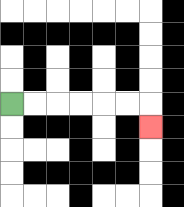{'start': '[0, 4]', 'end': '[6, 5]', 'path_directions': 'R,R,R,R,R,R,D', 'path_coordinates': '[[0, 4], [1, 4], [2, 4], [3, 4], [4, 4], [5, 4], [6, 4], [6, 5]]'}